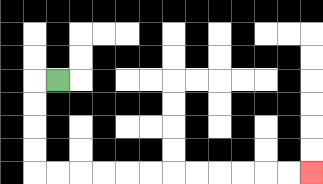{'start': '[2, 3]', 'end': '[13, 7]', 'path_directions': 'L,D,D,D,D,R,R,R,R,R,R,R,R,R,R,R,R', 'path_coordinates': '[[2, 3], [1, 3], [1, 4], [1, 5], [1, 6], [1, 7], [2, 7], [3, 7], [4, 7], [5, 7], [6, 7], [7, 7], [8, 7], [9, 7], [10, 7], [11, 7], [12, 7], [13, 7]]'}